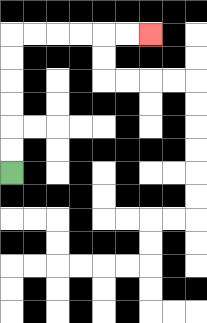{'start': '[0, 7]', 'end': '[6, 1]', 'path_directions': 'U,U,U,U,U,U,R,R,R,R,R,R', 'path_coordinates': '[[0, 7], [0, 6], [0, 5], [0, 4], [0, 3], [0, 2], [0, 1], [1, 1], [2, 1], [3, 1], [4, 1], [5, 1], [6, 1]]'}